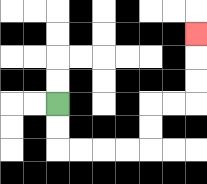{'start': '[2, 4]', 'end': '[8, 1]', 'path_directions': 'D,D,R,R,R,R,U,U,R,R,U,U,U', 'path_coordinates': '[[2, 4], [2, 5], [2, 6], [3, 6], [4, 6], [5, 6], [6, 6], [6, 5], [6, 4], [7, 4], [8, 4], [8, 3], [8, 2], [8, 1]]'}